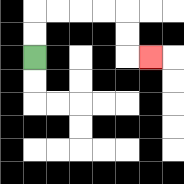{'start': '[1, 2]', 'end': '[6, 2]', 'path_directions': 'U,U,R,R,R,R,D,D,R', 'path_coordinates': '[[1, 2], [1, 1], [1, 0], [2, 0], [3, 0], [4, 0], [5, 0], [5, 1], [5, 2], [6, 2]]'}